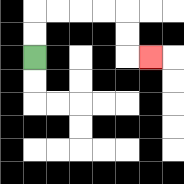{'start': '[1, 2]', 'end': '[6, 2]', 'path_directions': 'U,U,R,R,R,R,D,D,R', 'path_coordinates': '[[1, 2], [1, 1], [1, 0], [2, 0], [3, 0], [4, 0], [5, 0], [5, 1], [5, 2], [6, 2]]'}